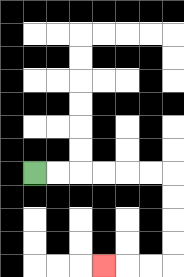{'start': '[1, 7]', 'end': '[4, 11]', 'path_directions': 'R,R,R,R,R,R,D,D,D,D,L,L,L', 'path_coordinates': '[[1, 7], [2, 7], [3, 7], [4, 7], [5, 7], [6, 7], [7, 7], [7, 8], [7, 9], [7, 10], [7, 11], [6, 11], [5, 11], [4, 11]]'}